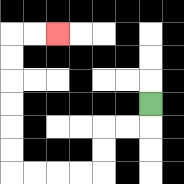{'start': '[6, 4]', 'end': '[2, 1]', 'path_directions': 'D,L,L,D,D,L,L,L,L,U,U,U,U,U,U,R,R', 'path_coordinates': '[[6, 4], [6, 5], [5, 5], [4, 5], [4, 6], [4, 7], [3, 7], [2, 7], [1, 7], [0, 7], [0, 6], [0, 5], [0, 4], [0, 3], [0, 2], [0, 1], [1, 1], [2, 1]]'}